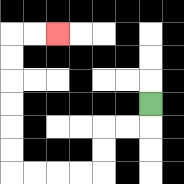{'start': '[6, 4]', 'end': '[2, 1]', 'path_directions': 'D,L,L,D,D,L,L,L,L,U,U,U,U,U,U,R,R', 'path_coordinates': '[[6, 4], [6, 5], [5, 5], [4, 5], [4, 6], [4, 7], [3, 7], [2, 7], [1, 7], [0, 7], [0, 6], [0, 5], [0, 4], [0, 3], [0, 2], [0, 1], [1, 1], [2, 1]]'}